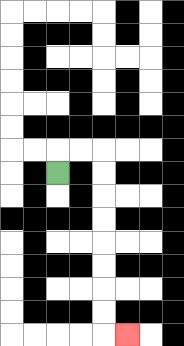{'start': '[2, 7]', 'end': '[5, 14]', 'path_directions': 'U,R,R,D,D,D,D,D,D,D,D,R', 'path_coordinates': '[[2, 7], [2, 6], [3, 6], [4, 6], [4, 7], [4, 8], [4, 9], [4, 10], [4, 11], [4, 12], [4, 13], [4, 14], [5, 14]]'}